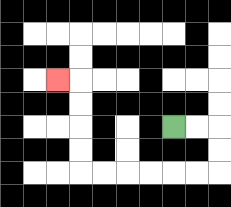{'start': '[7, 5]', 'end': '[2, 3]', 'path_directions': 'R,R,D,D,L,L,L,L,L,L,U,U,U,U,L', 'path_coordinates': '[[7, 5], [8, 5], [9, 5], [9, 6], [9, 7], [8, 7], [7, 7], [6, 7], [5, 7], [4, 7], [3, 7], [3, 6], [3, 5], [3, 4], [3, 3], [2, 3]]'}